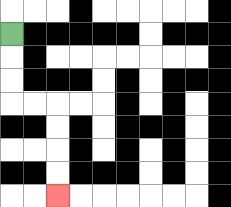{'start': '[0, 1]', 'end': '[2, 8]', 'path_directions': 'D,D,D,R,R,D,D,D,D', 'path_coordinates': '[[0, 1], [0, 2], [0, 3], [0, 4], [1, 4], [2, 4], [2, 5], [2, 6], [2, 7], [2, 8]]'}